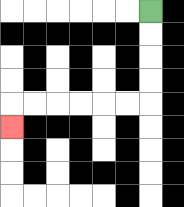{'start': '[6, 0]', 'end': '[0, 5]', 'path_directions': 'D,D,D,D,L,L,L,L,L,L,D', 'path_coordinates': '[[6, 0], [6, 1], [6, 2], [6, 3], [6, 4], [5, 4], [4, 4], [3, 4], [2, 4], [1, 4], [0, 4], [0, 5]]'}